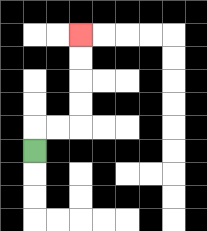{'start': '[1, 6]', 'end': '[3, 1]', 'path_directions': 'U,R,R,U,U,U,U', 'path_coordinates': '[[1, 6], [1, 5], [2, 5], [3, 5], [3, 4], [3, 3], [3, 2], [3, 1]]'}